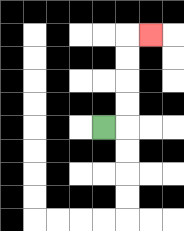{'start': '[4, 5]', 'end': '[6, 1]', 'path_directions': 'R,U,U,U,U,R', 'path_coordinates': '[[4, 5], [5, 5], [5, 4], [5, 3], [5, 2], [5, 1], [6, 1]]'}